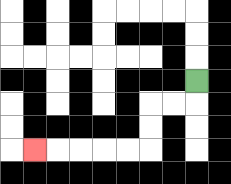{'start': '[8, 3]', 'end': '[1, 6]', 'path_directions': 'D,L,L,D,D,L,L,L,L,L', 'path_coordinates': '[[8, 3], [8, 4], [7, 4], [6, 4], [6, 5], [6, 6], [5, 6], [4, 6], [3, 6], [2, 6], [1, 6]]'}